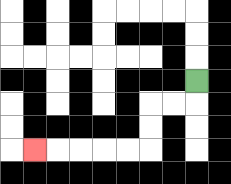{'start': '[8, 3]', 'end': '[1, 6]', 'path_directions': 'D,L,L,D,D,L,L,L,L,L', 'path_coordinates': '[[8, 3], [8, 4], [7, 4], [6, 4], [6, 5], [6, 6], [5, 6], [4, 6], [3, 6], [2, 6], [1, 6]]'}